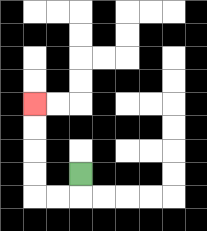{'start': '[3, 7]', 'end': '[1, 4]', 'path_directions': 'D,L,L,U,U,U,U', 'path_coordinates': '[[3, 7], [3, 8], [2, 8], [1, 8], [1, 7], [1, 6], [1, 5], [1, 4]]'}